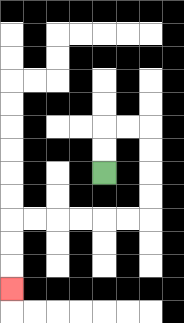{'start': '[4, 7]', 'end': '[0, 12]', 'path_directions': 'U,U,R,R,D,D,D,D,L,L,L,L,L,L,D,D,D', 'path_coordinates': '[[4, 7], [4, 6], [4, 5], [5, 5], [6, 5], [6, 6], [6, 7], [6, 8], [6, 9], [5, 9], [4, 9], [3, 9], [2, 9], [1, 9], [0, 9], [0, 10], [0, 11], [0, 12]]'}